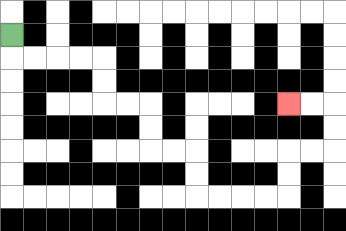{'start': '[0, 1]', 'end': '[12, 4]', 'path_directions': 'D,R,R,R,R,D,D,R,R,D,D,R,R,D,D,R,R,R,R,U,U,R,R,U,U,L,L', 'path_coordinates': '[[0, 1], [0, 2], [1, 2], [2, 2], [3, 2], [4, 2], [4, 3], [4, 4], [5, 4], [6, 4], [6, 5], [6, 6], [7, 6], [8, 6], [8, 7], [8, 8], [9, 8], [10, 8], [11, 8], [12, 8], [12, 7], [12, 6], [13, 6], [14, 6], [14, 5], [14, 4], [13, 4], [12, 4]]'}